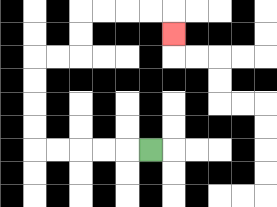{'start': '[6, 6]', 'end': '[7, 1]', 'path_directions': 'L,L,L,L,L,U,U,U,U,R,R,U,U,R,R,R,R,D', 'path_coordinates': '[[6, 6], [5, 6], [4, 6], [3, 6], [2, 6], [1, 6], [1, 5], [1, 4], [1, 3], [1, 2], [2, 2], [3, 2], [3, 1], [3, 0], [4, 0], [5, 0], [6, 0], [7, 0], [7, 1]]'}